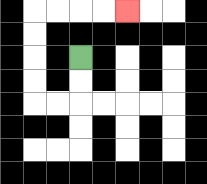{'start': '[3, 2]', 'end': '[5, 0]', 'path_directions': 'D,D,L,L,U,U,U,U,R,R,R,R', 'path_coordinates': '[[3, 2], [3, 3], [3, 4], [2, 4], [1, 4], [1, 3], [1, 2], [1, 1], [1, 0], [2, 0], [3, 0], [4, 0], [5, 0]]'}